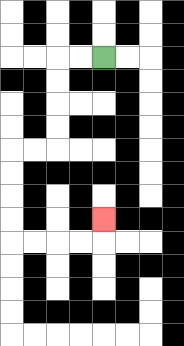{'start': '[4, 2]', 'end': '[4, 9]', 'path_directions': 'L,L,D,D,D,D,L,L,D,D,D,D,R,R,R,R,U', 'path_coordinates': '[[4, 2], [3, 2], [2, 2], [2, 3], [2, 4], [2, 5], [2, 6], [1, 6], [0, 6], [0, 7], [0, 8], [0, 9], [0, 10], [1, 10], [2, 10], [3, 10], [4, 10], [4, 9]]'}